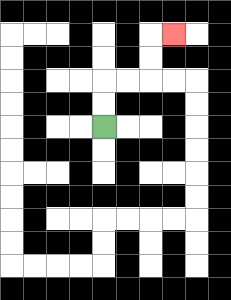{'start': '[4, 5]', 'end': '[7, 1]', 'path_directions': 'U,U,R,R,U,U,R', 'path_coordinates': '[[4, 5], [4, 4], [4, 3], [5, 3], [6, 3], [6, 2], [6, 1], [7, 1]]'}